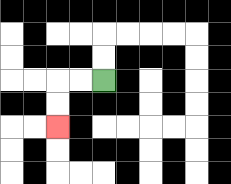{'start': '[4, 3]', 'end': '[2, 5]', 'path_directions': 'L,L,D,D', 'path_coordinates': '[[4, 3], [3, 3], [2, 3], [2, 4], [2, 5]]'}